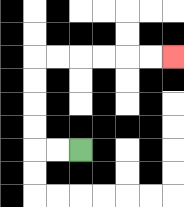{'start': '[3, 6]', 'end': '[7, 2]', 'path_directions': 'L,L,U,U,U,U,R,R,R,R,R,R', 'path_coordinates': '[[3, 6], [2, 6], [1, 6], [1, 5], [1, 4], [1, 3], [1, 2], [2, 2], [3, 2], [4, 2], [5, 2], [6, 2], [7, 2]]'}